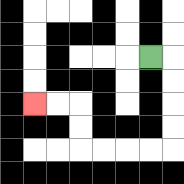{'start': '[6, 2]', 'end': '[1, 4]', 'path_directions': 'R,D,D,D,D,L,L,L,L,U,U,L,L', 'path_coordinates': '[[6, 2], [7, 2], [7, 3], [7, 4], [7, 5], [7, 6], [6, 6], [5, 6], [4, 6], [3, 6], [3, 5], [3, 4], [2, 4], [1, 4]]'}